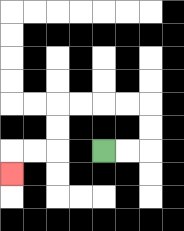{'start': '[4, 6]', 'end': '[0, 7]', 'path_directions': 'R,R,U,U,L,L,L,L,D,D,L,L,D', 'path_coordinates': '[[4, 6], [5, 6], [6, 6], [6, 5], [6, 4], [5, 4], [4, 4], [3, 4], [2, 4], [2, 5], [2, 6], [1, 6], [0, 6], [0, 7]]'}